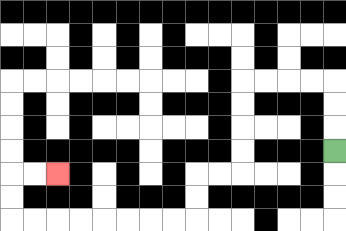{'start': '[14, 6]', 'end': '[2, 7]', 'path_directions': 'U,U,U,L,L,L,L,D,D,D,D,L,L,D,D,L,L,L,L,L,L,L,L,U,U,R,R', 'path_coordinates': '[[14, 6], [14, 5], [14, 4], [14, 3], [13, 3], [12, 3], [11, 3], [10, 3], [10, 4], [10, 5], [10, 6], [10, 7], [9, 7], [8, 7], [8, 8], [8, 9], [7, 9], [6, 9], [5, 9], [4, 9], [3, 9], [2, 9], [1, 9], [0, 9], [0, 8], [0, 7], [1, 7], [2, 7]]'}